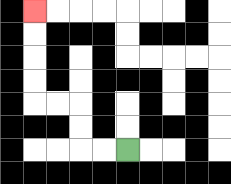{'start': '[5, 6]', 'end': '[1, 0]', 'path_directions': 'L,L,U,U,L,L,U,U,U,U', 'path_coordinates': '[[5, 6], [4, 6], [3, 6], [3, 5], [3, 4], [2, 4], [1, 4], [1, 3], [1, 2], [1, 1], [1, 0]]'}